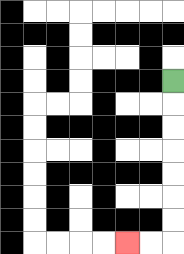{'start': '[7, 3]', 'end': '[5, 10]', 'path_directions': 'D,D,D,D,D,D,D,L,L', 'path_coordinates': '[[7, 3], [7, 4], [7, 5], [7, 6], [7, 7], [7, 8], [7, 9], [7, 10], [6, 10], [5, 10]]'}